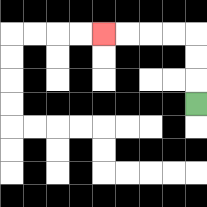{'start': '[8, 4]', 'end': '[4, 1]', 'path_directions': 'U,U,U,L,L,L,L', 'path_coordinates': '[[8, 4], [8, 3], [8, 2], [8, 1], [7, 1], [6, 1], [5, 1], [4, 1]]'}